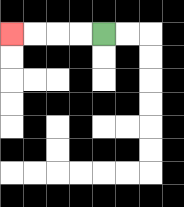{'start': '[4, 1]', 'end': '[0, 1]', 'path_directions': 'L,L,L,L', 'path_coordinates': '[[4, 1], [3, 1], [2, 1], [1, 1], [0, 1]]'}